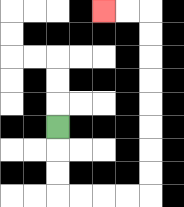{'start': '[2, 5]', 'end': '[4, 0]', 'path_directions': 'D,D,D,R,R,R,R,U,U,U,U,U,U,U,U,L,L', 'path_coordinates': '[[2, 5], [2, 6], [2, 7], [2, 8], [3, 8], [4, 8], [5, 8], [6, 8], [6, 7], [6, 6], [6, 5], [6, 4], [6, 3], [6, 2], [6, 1], [6, 0], [5, 0], [4, 0]]'}